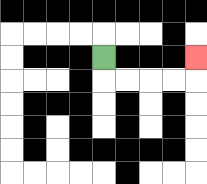{'start': '[4, 2]', 'end': '[8, 2]', 'path_directions': 'D,R,R,R,R,U', 'path_coordinates': '[[4, 2], [4, 3], [5, 3], [6, 3], [7, 3], [8, 3], [8, 2]]'}